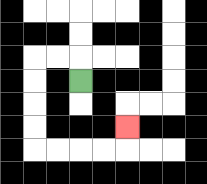{'start': '[3, 3]', 'end': '[5, 5]', 'path_directions': 'U,L,L,D,D,D,D,R,R,R,R,U', 'path_coordinates': '[[3, 3], [3, 2], [2, 2], [1, 2], [1, 3], [1, 4], [1, 5], [1, 6], [2, 6], [3, 6], [4, 6], [5, 6], [5, 5]]'}